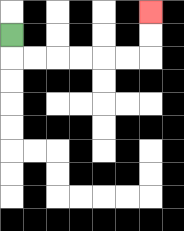{'start': '[0, 1]', 'end': '[6, 0]', 'path_directions': 'D,R,R,R,R,R,R,U,U', 'path_coordinates': '[[0, 1], [0, 2], [1, 2], [2, 2], [3, 2], [4, 2], [5, 2], [6, 2], [6, 1], [6, 0]]'}